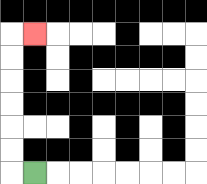{'start': '[1, 7]', 'end': '[1, 1]', 'path_directions': 'L,U,U,U,U,U,U,R', 'path_coordinates': '[[1, 7], [0, 7], [0, 6], [0, 5], [0, 4], [0, 3], [0, 2], [0, 1], [1, 1]]'}